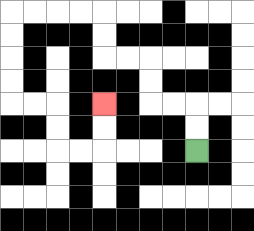{'start': '[8, 6]', 'end': '[4, 4]', 'path_directions': 'U,U,L,L,U,U,L,L,U,U,L,L,L,L,D,D,D,D,R,R,D,D,R,R,U,U', 'path_coordinates': '[[8, 6], [8, 5], [8, 4], [7, 4], [6, 4], [6, 3], [6, 2], [5, 2], [4, 2], [4, 1], [4, 0], [3, 0], [2, 0], [1, 0], [0, 0], [0, 1], [0, 2], [0, 3], [0, 4], [1, 4], [2, 4], [2, 5], [2, 6], [3, 6], [4, 6], [4, 5], [4, 4]]'}